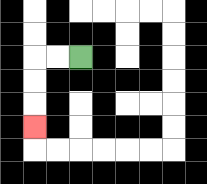{'start': '[3, 2]', 'end': '[1, 5]', 'path_directions': 'L,L,D,D,D', 'path_coordinates': '[[3, 2], [2, 2], [1, 2], [1, 3], [1, 4], [1, 5]]'}